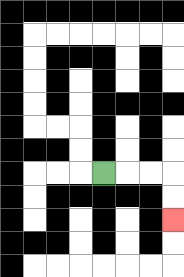{'start': '[4, 7]', 'end': '[7, 9]', 'path_directions': 'R,R,R,D,D', 'path_coordinates': '[[4, 7], [5, 7], [6, 7], [7, 7], [7, 8], [7, 9]]'}